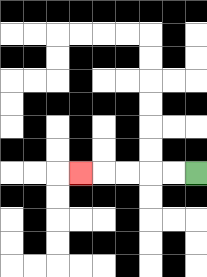{'start': '[8, 7]', 'end': '[3, 7]', 'path_directions': 'L,L,L,L,L', 'path_coordinates': '[[8, 7], [7, 7], [6, 7], [5, 7], [4, 7], [3, 7]]'}